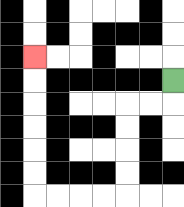{'start': '[7, 3]', 'end': '[1, 2]', 'path_directions': 'D,L,L,D,D,D,D,L,L,L,L,U,U,U,U,U,U', 'path_coordinates': '[[7, 3], [7, 4], [6, 4], [5, 4], [5, 5], [5, 6], [5, 7], [5, 8], [4, 8], [3, 8], [2, 8], [1, 8], [1, 7], [1, 6], [1, 5], [1, 4], [1, 3], [1, 2]]'}